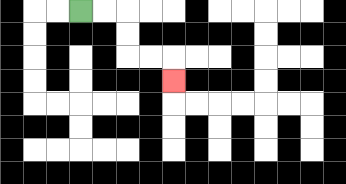{'start': '[3, 0]', 'end': '[7, 3]', 'path_directions': 'R,R,D,D,R,R,D', 'path_coordinates': '[[3, 0], [4, 0], [5, 0], [5, 1], [5, 2], [6, 2], [7, 2], [7, 3]]'}